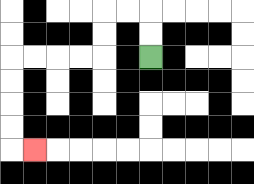{'start': '[6, 2]', 'end': '[1, 6]', 'path_directions': 'U,U,L,L,D,D,L,L,L,L,D,D,D,D,R', 'path_coordinates': '[[6, 2], [6, 1], [6, 0], [5, 0], [4, 0], [4, 1], [4, 2], [3, 2], [2, 2], [1, 2], [0, 2], [0, 3], [0, 4], [0, 5], [0, 6], [1, 6]]'}